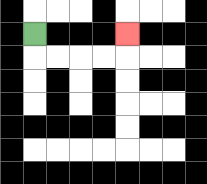{'start': '[1, 1]', 'end': '[5, 1]', 'path_directions': 'D,R,R,R,R,U', 'path_coordinates': '[[1, 1], [1, 2], [2, 2], [3, 2], [4, 2], [5, 2], [5, 1]]'}